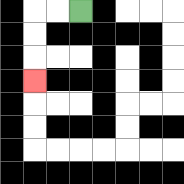{'start': '[3, 0]', 'end': '[1, 3]', 'path_directions': 'L,L,D,D,D', 'path_coordinates': '[[3, 0], [2, 0], [1, 0], [1, 1], [1, 2], [1, 3]]'}